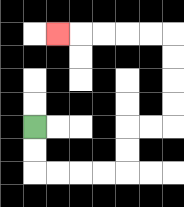{'start': '[1, 5]', 'end': '[2, 1]', 'path_directions': 'D,D,R,R,R,R,U,U,R,R,U,U,U,U,L,L,L,L,L', 'path_coordinates': '[[1, 5], [1, 6], [1, 7], [2, 7], [3, 7], [4, 7], [5, 7], [5, 6], [5, 5], [6, 5], [7, 5], [7, 4], [7, 3], [7, 2], [7, 1], [6, 1], [5, 1], [4, 1], [3, 1], [2, 1]]'}